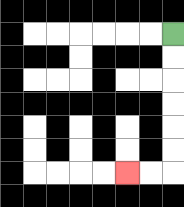{'start': '[7, 1]', 'end': '[5, 7]', 'path_directions': 'D,D,D,D,D,D,L,L', 'path_coordinates': '[[7, 1], [7, 2], [7, 3], [7, 4], [7, 5], [7, 6], [7, 7], [6, 7], [5, 7]]'}